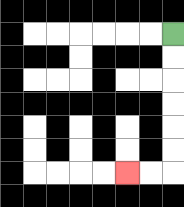{'start': '[7, 1]', 'end': '[5, 7]', 'path_directions': 'D,D,D,D,D,D,L,L', 'path_coordinates': '[[7, 1], [7, 2], [7, 3], [7, 4], [7, 5], [7, 6], [7, 7], [6, 7], [5, 7]]'}